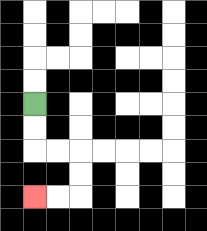{'start': '[1, 4]', 'end': '[1, 8]', 'path_directions': 'D,D,R,R,D,D,L,L', 'path_coordinates': '[[1, 4], [1, 5], [1, 6], [2, 6], [3, 6], [3, 7], [3, 8], [2, 8], [1, 8]]'}